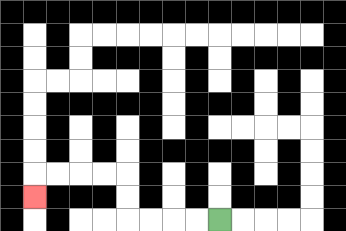{'start': '[9, 9]', 'end': '[1, 8]', 'path_directions': 'L,L,L,L,U,U,L,L,L,L,D', 'path_coordinates': '[[9, 9], [8, 9], [7, 9], [6, 9], [5, 9], [5, 8], [5, 7], [4, 7], [3, 7], [2, 7], [1, 7], [1, 8]]'}